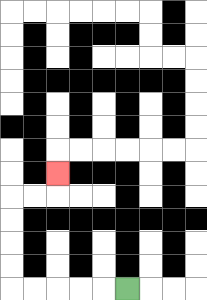{'start': '[5, 12]', 'end': '[2, 7]', 'path_directions': 'L,L,L,L,L,U,U,U,U,R,R,U', 'path_coordinates': '[[5, 12], [4, 12], [3, 12], [2, 12], [1, 12], [0, 12], [0, 11], [0, 10], [0, 9], [0, 8], [1, 8], [2, 8], [2, 7]]'}